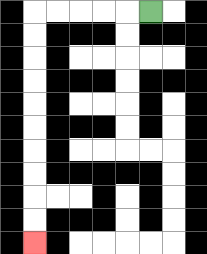{'start': '[6, 0]', 'end': '[1, 10]', 'path_directions': 'L,L,L,L,L,D,D,D,D,D,D,D,D,D,D', 'path_coordinates': '[[6, 0], [5, 0], [4, 0], [3, 0], [2, 0], [1, 0], [1, 1], [1, 2], [1, 3], [1, 4], [1, 5], [1, 6], [1, 7], [1, 8], [1, 9], [1, 10]]'}